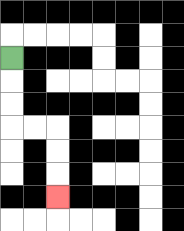{'start': '[0, 2]', 'end': '[2, 8]', 'path_directions': 'D,D,D,R,R,D,D,D', 'path_coordinates': '[[0, 2], [0, 3], [0, 4], [0, 5], [1, 5], [2, 5], [2, 6], [2, 7], [2, 8]]'}